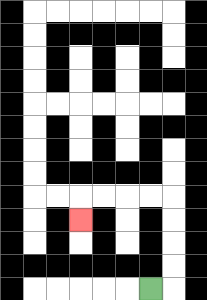{'start': '[6, 12]', 'end': '[3, 9]', 'path_directions': 'R,U,U,U,U,L,L,L,L,D', 'path_coordinates': '[[6, 12], [7, 12], [7, 11], [7, 10], [7, 9], [7, 8], [6, 8], [5, 8], [4, 8], [3, 8], [3, 9]]'}